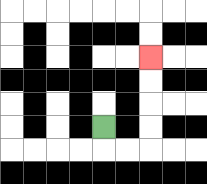{'start': '[4, 5]', 'end': '[6, 2]', 'path_directions': 'D,R,R,U,U,U,U', 'path_coordinates': '[[4, 5], [4, 6], [5, 6], [6, 6], [6, 5], [6, 4], [6, 3], [6, 2]]'}